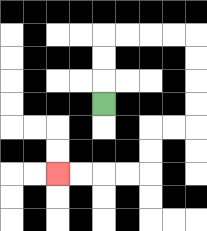{'start': '[4, 4]', 'end': '[2, 7]', 'path_directions': 'U,U,U,R,R,R,R,D,D,D,D,L,L,D,D,L,L,L,L', 'path_coordinates': '[[4, 4], [4, 3], [4, 2], [4, 1], [5, 1], [6, 1], [7, 1], [8, 1], [8, 2], [8, 3], [8, 4], [8, 5], [7, 5], [6, 5], [6, 6], [6, 7], [5, 7], [4, 7], [3, 7], [2, 7]]'}